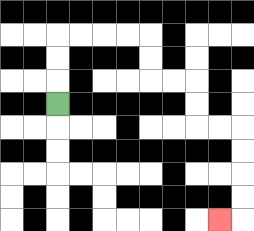{'start': '[2, 4]', 'end': '[9, 9]', 'path_directions': 'U,U,U,R,R,R,R,D,D,R,R,D,D,R,R,D,D,D,D,L', 'path_coordinates': '[[2, 4], [2, 3], [2, 2], [2, 1], [3, 1], [4, 1], [5, 1], [6, 1], [6, 2], [6, 3], [7, 3], [8, 3], [8, 4], [8, 5], [9, 5], [10, 5], [10, 6], [10, 7], [10, 8], [10, 9], [9, 9]]'}